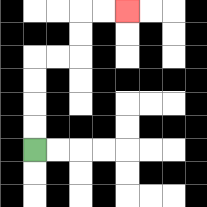{'start': '[1, 6]', 'end': '[5, 0]', 'path_directions': 'U,U,U,U,R,R,U,U,R,R', 'path_coordinates': '[[1, 6], [1, 5], [1, 4], [1, 3], [1, 2], [2, 2], [3, 2], [3, 1], [3, 0], [4, 0], [5, 0]]'}